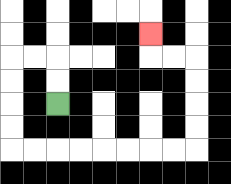{'start': '[2, 4]', 'end': '[6, 1]', 'path_directions': 'U,U,L,L,D,D,D,D,R,R,R,R,R,R,R,R,U,U,U,U,L,L,U', 'path_coordinates': '[[2, 4], [2, 3], [2, 2], [1, 2], [0, 2], [0, 3], [0, 4], [0, 5], [0, 6], [1, 6], [2, 6], [3, 6], [4, 6], [5, 6], [6, 6], [7, 6], [8, 6], [8, 5], [8, 4], [8, 3], [8, 2], [7, 2], [6, 2], [6, 1]]'}